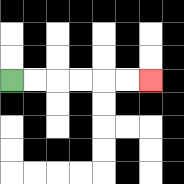{'start': '[0, 3]', 'end': '[6, 3]', 'path_directions': 'R,R,R,R,R,R', 'path_coordinates': '[[0, 3], [1, 3], [2, 3], [3, 3], [4, 3], [5, 3], [6, 3]]'}